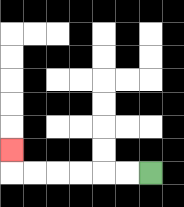{'start': '[6, 7]', 'end': '[0, 6]', 'path_directions': 'L,L,L,L,L,L,U', 'path_coordinates': '[[6, 7], [5, 7], [4, 7], [3, 7], [2, 7], [1, 7], [0, 7], [0, 6]]'}